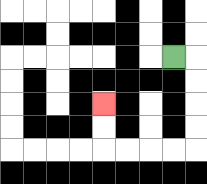{'start': '[7, 2]', 'end': '[4, 4]', 'path_directions': 'R,D,D,D,D,L,L,L,L,U,U', 'path_coordinates': '[[7, 2], [8, 2], [8, 3], [8, 4], [8, 5], [8, 6], [7, 6], [6, 6], [5, 6], [4, 6], [4, 5], [4, 4]]'}